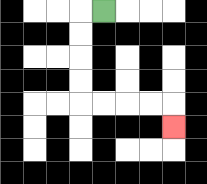{'start': '[4, 0]', 'end': '[7, 5]', 'path_directions': 'L,D,D,D,D,R,R,R,R,D', 'path_coordinates': '[[4, 0], [3, 0], [3, 1], [3, 2], [3, 3], [3, 4], [4, 4], [5, 4], [6, 4], [7, 4], [7, 5]]'}